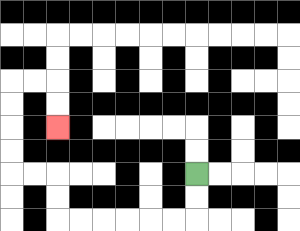{'start': '[8, 7]', 'end': '[2, 5]', 'path_directions': 'D,D,L,L,L,L,L,L,U,U,L,L,U,U,U,U,R,R,D,D', 'path_coordinates': '[[8, 7], [8, 8], [8, 9], [7, 9], [6, 9], [5, 9], [4, 9], [3, 9], [2, 9], [2, 8], [2, 7], [1, 7], [0, 7], [0, 6], [0, 5], [0, 4], [0, 3], [1, 3], [2, 3], [2, 4], [2, 5]]'}